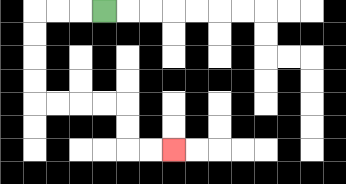{'start': '[4, 0]', 'end': '[7, 6]', 'path_directions': 'L,L,L,D,D,D,D,R,R,R,R,D,D,R,R', 'path_coordinates': '[[4, 0], [3, 0], [2, 0], [1, 0], [1, 1], [1, 2], [1, 3], [1, 4], [2, 4], [3, 4], [4, 4], [5, 4], [5, 5], [5, 6], [6, 6], [7, 6]]'}